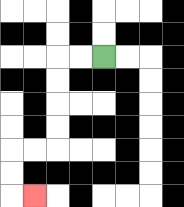{'start': '[4, 2]', 'end': '[1, 8]', 'path_directions': 'L,L,D,D,D,D,L,L,D,D,R', 'path_coordinates': '[[4, 2], [3, 2], [2, 2], [2, 3], [2, 4], [2, 5], [2, 6], [1, 6], [0, 6], [0, 7], [0, 8], [1, 8]]'}